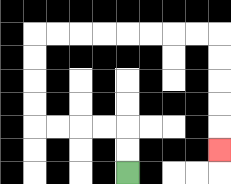{'start': '[5, 7]', 'end': '[9, 6]', 'path_directions': 'U,U,L,L,L,L,U,U,U,U,R,R,R,R,R,R,R,R,D,D,D,D,D', 'path_coordinates': '[[5, 7], [5, 6], [5, 5], [4, 5], [3, 5], [2, 5], [1, 5], [1, 4], [1, 3], [1, 2], [1, 1], [2, 1], [3, 1], [4, 1], [5, 1], [6, 1], [7, 1], [8, 1], [9, 1], [9, 2], [9, 3], [9, 4], [9, 5], [9, 6]]'}